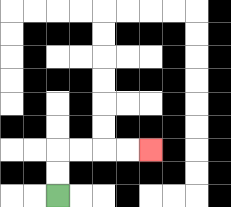{'start': '[2, 8]', 'end': '[6, 6]', 'path_directions': 'U,U,R,R,R,R', 'path_coordinates': '[[2, 8], [2, 7], [2, 6], [3, 6], [4, 6], [5, 6], [6, 6]]'}